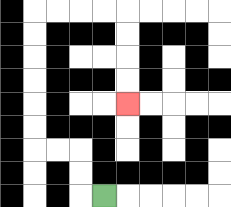{'start': '[4, 8]', 'end': '[5, 4]', 'path_directions': 'L,U,U,L,L,U,U,U,U,U,U,R,R,R,R,D,D,D,D', 'path_coordinates': '[[4, 8], [3, 8], [3, 7], [3, 6], [2, 6], [1, 6], [1, 5], [1, 4], [1, 3], [1, 2], [1, 1], [1, 0], [2, 0], [3, 0], [4, 0], [5, 0], [5, 1], [5, 2], [5, 3], [5, 4]]'}